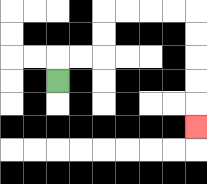{'start': '[2, 3]', 'end': '[8, 5]', 'path_directions': 'U,R,R,U,U,R,R,R,R,D,D,D,D,D', 'path_coordinates': '[[2, 3], [2, 2], [3, 2], [4, 2], [4, 1], [4, 0], [5, 0], [6, 0], [7, 0], [8, 0], [8, 1], [8, 2], [8, 3], [8, 4], [8, 5]]'}